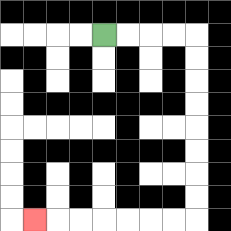{'start': '[4, 1]', 'end': '[1, 9]', 'path_directions': 'R,R,R,R,D,D,D,D,D,D,D,D,L,L,L,L,L,L,L', 'path_coordinates': '[[4, 1], [5, 1], [6, 1], [7, 1], [8, 1], [8, 2], [8, 3], [8, 4], [8, 5], [8, 6], [8, 7], [8, 8], [8, 9], [7, 9], [6, 9], [5, 9], [4, 9], [3, 9], [2, 9], [1, 9]]'}